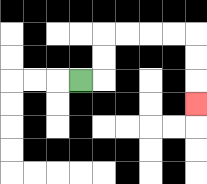{'start': '[3, 3]', 'end': '[8, 4]', 'path_directions': 'R,U,U,R,R,R,R,D,D,D', 'path_coordinates': '[[3, 3], [4, 3], [4, 2], [4, 1], [5, 1], [6, 1], [7, 1], [8, 1], [8, 2], [8, 3], [8, 4]]'}